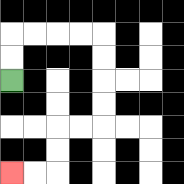{'start': '[0, 3]', 'end': '[0, 7]', 'path_directions': 'U,U,R,R,R,R,D,D,D,D,L,L,D,D,L,L', 'path_coordinates': '[[0, 3], [0, 2], [0, 1], [1, 1], [2, 1], [3, 1], [4, 1], [4, 2], [4, 3], [4, 4], [4, 5], [3, 5], [2, 5], [2, 6], [2, 7], [1, 7], [0, 7]]'}